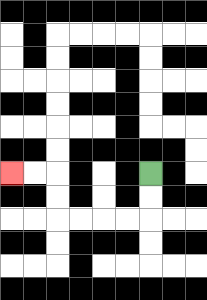{'start': '[6, 7]', 'end': '[0, 7]', 'path_directions': 'D,D,L,L,L,L,U,U,L,L', 'path_coordinates': '[[6, 7], [6, 8], [6, 9], [5, 9], [4, 9], [3, 9], [2, 9], [2, 8], [2, 7], [1, 7], [0, 7]]'}